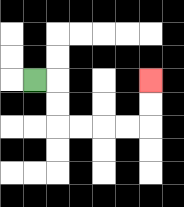{'start': '[1, 3]', 'end': '[6, 3]', 'path_directions': 'R,D,D,R,R,R,R,U,U', 'path_coordinates': '[[1, 3], [2, 3], [2, 4], [2, 5], [3, 5], [4, 5], [5, 5], [6, 5], [6, 4], [6, 3]]'}